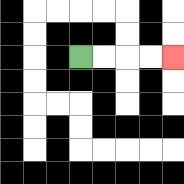{'start': '[3, 2]', 'end': '[7, 2]', 'path_directions': 'R,R,R,R', 'path_coordinates': '[[3, 2], [4, 2], [5, 2], [6, 2], [7, 2]]'}